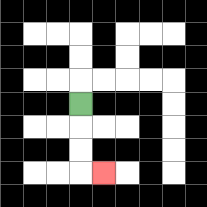{'start': '[3, 4]', 'end': '[4, 7]', 'path_directions': 'D,D,D,R', 'path_coordinates': '[[3, 4], [3, 5], [3, 6], [3, 7], [4, 7]]'}